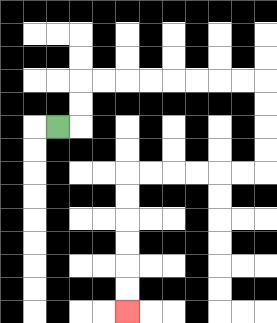{'start': '[2, 5]', 'end': '[5, 13]', 'path_directions': 'R,U,U,R,R,R,R,R,R,R,R,D,D,D,D,L,L,L,L,L,L,D,D,D,D,D,D', 'path_coordinates': '[[2, 5], [3, 5], [3, 4], [3, 3], [4, 3], [5, 3], [6, 3], [7, 3], [8, 3], [9, 3], [10, 3], [11, 3], [11, 4], [11, 5], [11, 6], [11, 7], [10, 7], [9, 7], [8, 7], [7, 7], [6, 7], [5, 7], [5, 8], [5, 9], [5, 10], [5, 11], [5, 12], [5, 13]]'}